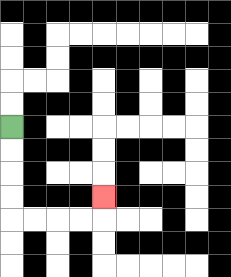{'start': '[0, 5]', 'end': '[4, 8]', 'path_directions': 'D,D,D,D,R,R,R,R,U', 'path_coordinates': '[[0, 5], [0, 6], [0, 7], [0, 8], [0, 9], [1, 9], [2, 9], [3, 9], [4, 9], [4, 8]]'}